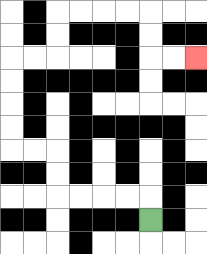{'start': '[6, 9]', 'end': '[8, 2]', 'path_directions': 'U,L,L,L,L,U,U,L,L,U,U,U,U,R,R,U,U,R,R,R,R,D,D,R,R', 'path_coordinates': '[[6, 9], [6, 8], [5, 8], [4, 8], [3, 8], [2, 8], [2, 7], [2, 6], [1, 6], [0, 6], [0, 5], [0, 4], [0, 3], [0, 2], [1, 2], [2, 2], [2, 1], [2, 0], [3, 0], [4, 0], [5, 0], [6, 0], [6, 1], [6, 2], [7, 2], [8, 2]]'}